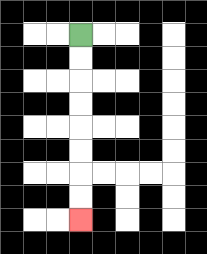{'start': '[3, 1]', 'end': '[3, 9]', 'path_directions': 'D,D,D,D,D,D,D,D', 'path_coordinates': '[[3, 1], [3, 2], [3, 3], [3, 4], [3, 5], [3, 6], [3, 7], [3, 8], [3, 9]]'}